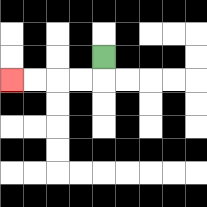{'start': '[4, 2]', 'end': '[0, 3]', 'path_directions': 'D,L,L,L,L', 'path_coordinates': '[[4, 2], [4, 3], [3, 3], [2, 3], [1, 3], [0, 3]]'}